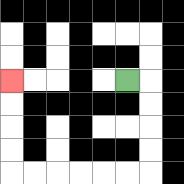{'start': '[5, 3]', 'end': '[0, 3]', 'path_directions': 'R,D,D,D,D,L,L,L,L,L,L,U,U,U,U', 'path_coordinates': '[[5, 3], [6, 3], [6, 4], [6, 5], [6, 6], [6, 7], [5, 7], [4, 7], [3, 7], [2, 7], [1, 7], [0, 7], [0, 6], [0, 5], [0, 4], [0, 3]]'}